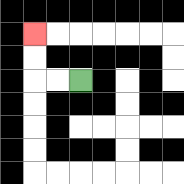{'start': '[3, 3]', 'end': '[1, 1]', 'path_directions': 'L,L,U,U', 'path_coordinates': '[[3, 3], [2, 3], [1, 3], [1, 2], [1, 1]]'}